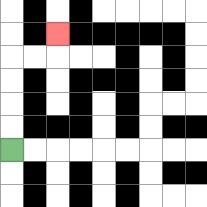{'start': '[0, 6]', 'end': '[2, 1]', 'path_directions': 'U,U,U,U,R,R,U', 'path_coordinates': '[[0, 6], [0, 5], [0, 4], [0, 3], [0, 2], [1, 2], [2, 2], [2, 1]]'}